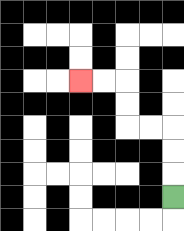{'start': '[7, 8]', 'end': '[3, 3]', 'path_directions': 'U,U,U,L,L,U,U,L,L', 'path_coordinates': '[[7, 8], [7, 7], [7, 6], [7, 5], [6, 5], [5, 5], [5, 4], [5, 3], [4, 3], [3, 3]]'}